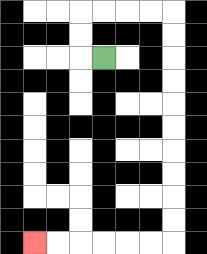{'start': '[4, 2]', 'end': '[1, 10]', 'path_directions': 'L,U,U,R,R,R,R,D,D,D,D,D,D,D,D,D,D,L,L,L,L,L,L', 'path_coordinates': '[[4, 2], [3, 2], [3, 1], [3, 0], [4, 0], [5, 0], [6, 0], [7, 0], [7, 1], [7, 2], [7, 3], [7, 4], [7, 5], [7, 6], [7, 7], [7, 8], [7, 9], [7, 10], [6, 10], [5, 10], [4, 10], [3, 10], [2, 10], [1, 10]]'}